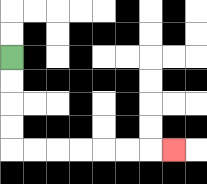{'start': '[0, 2]', 'end': '[7, 6]', 'path_directions': 'D,D,D,D,R,R,R,R,R,R,R', 'path_coordinates': '[[0, 2], [0, 3], [0, 4], [0, 5], [0, 6], [1, 6], [2, 6], [3, 6], [4, 6], [5, 6], [6, 6], [7, 6]]'}